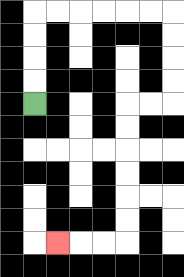{'start': '[1, 4]', 'end': '[2, 10]', 'path_directions': 'U,U,U,U,R,R,R,R,R,R,D,D,D,D,L,L,D,D,D,D,D,D,L,L,L', 'path_coordinates': '[[1, 4], [1, 3], [1, 2], [1, 1], [1, 0], [2, 0], [3, 0], [4, 0], [5, 0], [6, 0], [7, 0], [7, 1], [7, 2], [7, 3], [7, 4], [6, 4], [5, 4], [5, 5], [5, 6], [5, 7], [5, 8], [5, 9], [5, 10], [4, 10], [3, 10], [2, 10]]'}